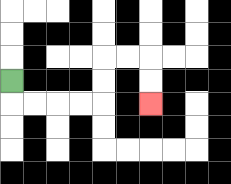{'start': '[0, 3]', 'end': '[6, 4]', 'path_directions': 'D,R,R,R,R,U,U,R,R,D,D', 'path_coordinates': '[[0, 3], [0, 4], [1, 4], [2, 4], [3, 4], [4, 4], [4, 3], [4, 2], [5, 2], [6, 2], [6, 3], [6, 4]]'}